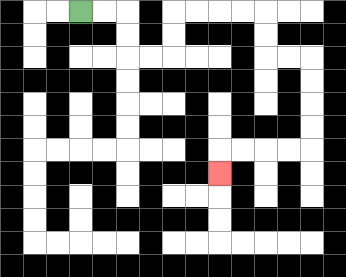{'start': '[3, 0]', 'end': '[9, 7]', 'path_directions': 'R,R,D,D,R,R,U,U,R,R,R,R,D,D,R,R,D,D,D,D,L,L,L,L,D', 'path_coordinates': '[[3, 0], [4, 0], [5, 0], [5, 1], [5, 2], [6, 2], [7, 2], [7, 1], [7, 0], [8, 0], [9, 0], [10, 0], [11, 0], [11, 1], [11, 2], [12, 2], [13, 2], [13, 3], [13, 4], [13, 5], [13, 6], [12, 6], [11, 6], [10, 6], [9, 6], [9, 7]]'}